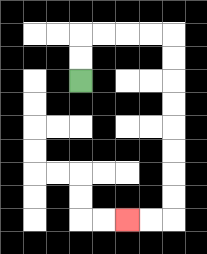{'start': '[3, 3]', 'end': '[5, 9]', 'path_directions': 'U,U,R,R,R,R,D,D,D,D,D,D,D,D,L,L', 'path_coordinates': '[[3, 3], [3, 2], [3, 1], [4, 1], [5, 1], [6, 1], [7, 1], [7, 2], [7, 3], [7, 4], [7, 5], [7, 6], [7, 7], [7, 8], [7, 9], [6, 9], [5, 9]]'}